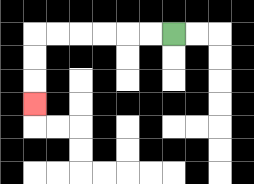{'start': '[7, 1]', 'end': '[1, 4]', 'path_directions': 'L,L,L,L,L,L,D,D,D', 'path_coordinates': '[[7, 1], [6, 1], [5, 1], [4, 1], [3, 1], [2, 1], [1, 1], [1, 2], [1, 3], [1, 4]]'}